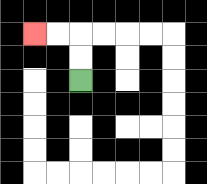{'start': '[3, 3]', 'end': '[1, 1]', 'path_directions': 'U,U,L,L', 'path_coordinates': '[[3, 3], [3, 2], [3, 1], [2, 1], [1, 1]]'}